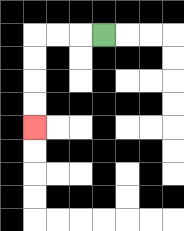{'start': '[4, 1]', 'end': '[1, 5]', 'path_directions': 'L,L,L,D,D,D,D', 'path_coordinates': '[[4, 1], [3, 1], [2, 1], [1, 1], [1, 2], [1, 3], [1, 4], [1, 5]]'}